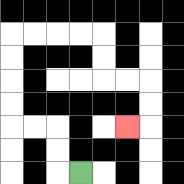{'start': '[3, 7]', 'end': '[5, 5]', 'path_directions': 'L,U,U,L,L,U,U,U,U,R,R,R,R,D,D,R,R,D,D,L', 'path_coordinates': '[[3, 7], [2, 7], [2, 6], [2, 5], [1, 5], [0, 5], [0, 4], [0, 3], [0, 2], [0, 1], [1, 1], [2, 1], [3, 1], [4, 1], [4, 2], [4, 3], [5, 3], [6, 3], [6, 4], [6, 5], [5, 5]]'}